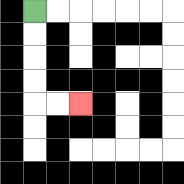{'start': '[1, 0]', 'end': '[3, 4]', 'path_directions': 'D,D,D,D,R,R', 'path_coordinates': '[[1, 0], [1, 1], [1, 2], [1, 3], [1, 4], [2, 4], [3, 4]]'}